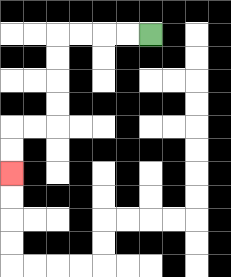{'start': '[6, 1]', 'end': '[0, 7]', 'path_directions': 'L,L,L,L,D,D,D,D,L,L,D,D', 'path_coordinates': '[[6, 1], [5, 1], [4, 1], [3, 1], [2, 1], [2, 2], [2, 3], [2, 4], [2, 5], [1, 5], [0, 5], [0, 6], [0, 7]]'}